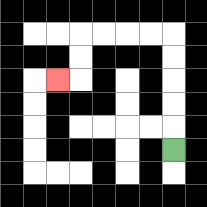{'start': '[7, 6]', 'end': '[2, 3]', 'path_directions': 'U,U,U,U,U,L,L,L,L,D,D,L', 'path_coordinates': '[[7, 6], [7, 5], [7, 4], [7, 3], [7, 2], [7, 1], [6, 1], [5, 1], [4, 1], [3, 1], [3, 2], [3, 3], [2, 3]]'}